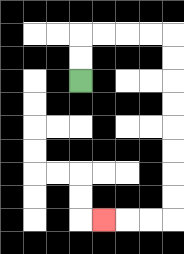{'start': '[3, 3]', 'end': '[4, 9]', 'path_directions': 'U,U,R,R,R,R,D,D,D,D,D,D,D,D,L,L,L', 'path_coordinates': '[[3, 3], [3, 2], [3, 1], [4, 1], [5, 1], [6, 1], [7, 1], [7, 2], [7, 3], [7, 4], [7, 5], [7, 6], [7, 7], [7, 8], [7, 9], [6, 9], [5, 9], [4, 9]]'}